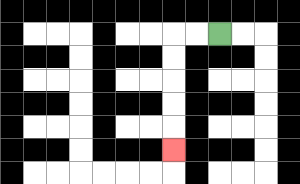{'start': '[9, 1]', 'end': '[7, 6]', 'path_directions': 'L,L,D,D,D,D,D', 'path_coordinates': '[[9, 1], [8, 1], [7, 1], [7, 2], [7, 3], [7, 4], [7, 5], [7, 6]]'}